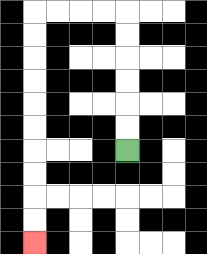{'start': '[5, 6]', 'end': '[1, 10]', 'path_directions': 'U,U,U,U,U,U,L,L,L,L,D,D,D,D,D,D,D,D,D,D', 'path_coordinates': '[[5, 6], [5, 5], [5, 4], [5, 3], [5, 2], [5, 1], [5, 0], [4, 0], [3, 0], [2, 0], [1, 0], [1, 1], [1, 2], [1, 3], [1, 4], [1, 5], [1, 6], [1, 7], [1, 8], [1, 9], [1, 10]]'}